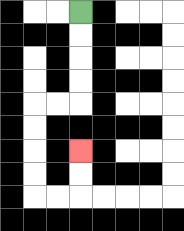{'start': '[3, 0]', 'end': '[3, 6]', 'path_directions': 'D,D,D,D,L,L,D,D,D,D,R,R,U,U', 'path_coordinates': '[[3, 0], [3, 1], [3, 2], [3, 3], [3, 4], [2, 4], [1, 4], [1, 5], [1, 6], [1, 7], [1, 8], [2, 8], [3, 8], [3, 7], [3, 6]]'}